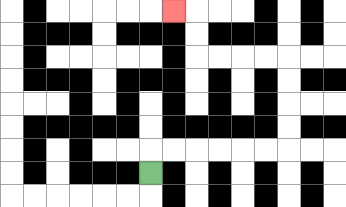{'start': '[6, 7]', 'end': '[7, 0]', 'path_directions': 'U,R,R,R,R,R,R,U,U,U,U,L,L,L,L,U,U,L', 'path_coordinates': '[[6, 7], [6, 6], [7, 6], [8, 6], [9, 6], [10, 6], [11, 6], [12, 6], [12, 5], [12, 4], [12, 3], [12, 2], [11, 2], [10, 2], [9, 2], [8, 2], [8, 1], [8, 0], [7, 0]]'}